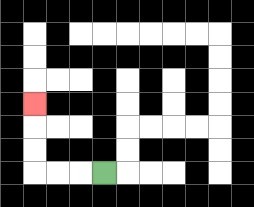{'start': '[4, 7]', 'end': '[1, 4]', 'path_directions': 'L,L,L,U,U,U', 'path_coordinates': '[[4, 7], [3, 7], [2, 7], [1, 7], [1, 6], [1, 5], [1, 4]]'}